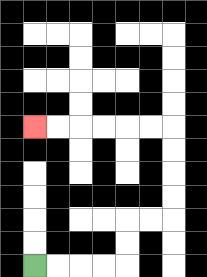{'start': '[1, 11]', 'end': '[1, 5]', 'path_directions': 'R,R,R,R,U,U,R,R,U,U,U,U,L,L,L,L,L,L', 'path_coordinates': '[[1, 11], [2, 11], [3, 11], [4, 11], [5, 11], [5, 10], [5, 9], [6, 9], [7, 9], [7, 8], [7, 7], [7, 6], [7, 5], [6, 5], [5, 5], [4, 5], [3, 5], [2, 5], [1, 5]]'}